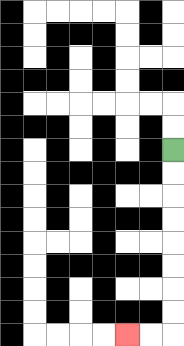{'start': '[7, 6]', 'end': '[5, 14]', 'path_directions': 'D,D,D,D,D,D,D,D,L,L', 'path_coordinates': '[[7, 6], [7, 7], [7, 8], [7, 9], [7, 10], [7, 11], [7, 12], [7, 13], [7, 14], [6, 14], [5, 14]]'}